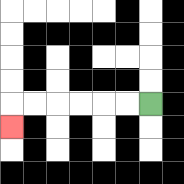{'start': '[6, 4]', 'end': '[0, 5]', 'path_directions': 'L,L,L,L,L,L,D', 'path_coordinates': '[[6, 4], [5, 4], [4, 4], [3, 4], [2, 4], [1, 4], [0, 4], [0, 5]]'}